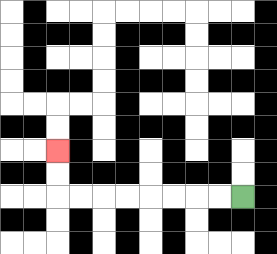{'start': '[10, 8]', 'end': '[2, 6]', 'path_directions': 'L,L,L,L,L,L,L,L,U,U', 'path_coordinates': '[[10, 8], [9, 8], [8, 8], [7, 8], [6, 8], [5, 8], [4, 8], [3, 8], [2, 8], [2, 7], [2, 6]]'}